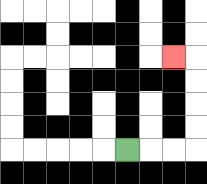{'start': '[5, 6]', 'end': '[7, 2]', 'path_directions': 'R,R,R,U,U,U,U,L', 'path_coordinates': '[[5, 6], [6, 6], [7, 6], [8, 6], [8, 5], [8, 4], [8, 3], [8, 2], [7, 2]]'}